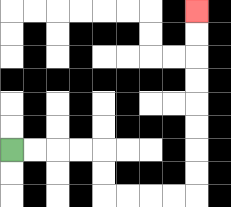{'start': '[0, 6]', 'end': '[8, 0]', 'path_directions': 'R,R,R,R,D,D,R,R,R,R,U,U,U,U,U,U,U,U', 'path_coordinates': '[[0, 6], [1, 6], [2, 6], [3, 6], [4, 6], [4, 7], [4, 8], [5, 8], [6, 8], [7, 8], [8, 8], [8, 7], [8, 6], [8, 5], [8, 4], [8, 3], [8, 2], [8, 1], [8, 0]]'}